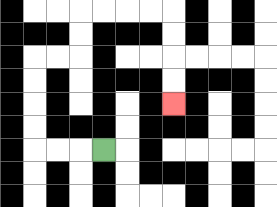{'start': '[4, 6]', 'end': '[7, 4]', 'path_directions': 'L,L,L,U,U,U,U,R,R,U,U,R,R,R,R,D,D,D,D', 'path_coordinates': '[[4, 6], [3, 6], [2, 6], [1, 6], [1, 5], [1, 4], [1, 3], [1, 2], [2, 2], [3, 2], [3, 1], [3, 0], [4, 0], [5, 0], [6, 0], [7, 0], [7, 1], [7, 2], [7, 3], [7, 4]]'}